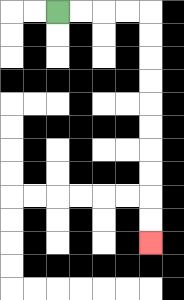{'start': '[2, 0]', 'end': '[6, 10]', 'path_directions': 'R,R,R,R,D,D,D,D,D,D,D,D,D,D', 'path_coordinates': '[[2, 0], [3, 0], [4, 0], [5, 0], [6, 0], [6, 1], [6, 2], [6, 3], [6, 4], [6, 5], [6, 6], [6, 7], [6, 8], [6, 9], [6, 10]]'}